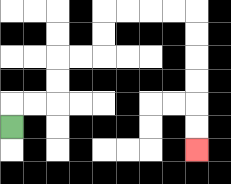{'start': '[0, 5]', 'end': '[8, 6]', 'path_directions': 'U,R,R,U,U,R,R,U,U,R,R,R,R,D,D,D,D,D,D', 'path_coordinates': '[[0, 5], [0, 4], [1, 4], [2, 4], [2, 3], [2, 2], [3, 2], [4, 2], [4, 1], [4, 0], [5, 0], [6, 0], [7, 0], [8, 0], [8, 1], [8, 2], [8, 3], [8, 4], [8, 5], [8, 6]]'}